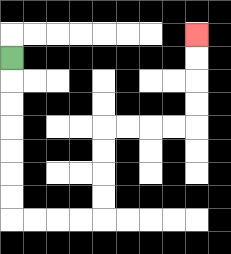{'start': '[0, 2]', 'end': '[8, 1]', 'path_directions': 'D,D,D,D,D,D,D,R,R,R,R,U,U,U,U,R,R,R,R,U,U,U,U', 'path_coordinates': '[[0, 2], [0, 3], [0, 4], [0, 5], [0, 6], [0, 7], [0, 8], [0, 9], [1, 9], [2, 9], [3, 9], [4, 9], [4, 8], [4, 7], [4, 6], [4, 5], [5, 5], [6, 5], [7, 5], [8, 5], [8, 4], [8, 3], [8, 2], [8, 1]]'}